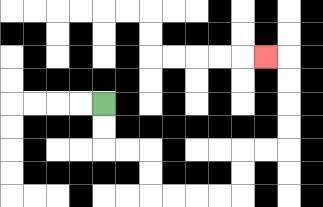{'start': '[4, 4]', 'end': '[11, 2]', 'path_directions': 'D,D,R,R,D,D,R,R,R,R,U,U,R,R,U,U,U,U,L', 'path_coordinates': '[[4, 4], [4, 5], [4, 6], [5, 6], [6, 6], [6, 7], [6, 8], [7, 8], [8, 8], [9, 8], [10, 8], [10, 7], [10, 6], [11, 6], [12, 6], [12, 5], [12, 4], [12, 3], [12, 2], [11, 2]]'}